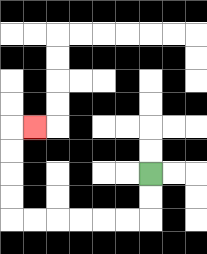{'start': '[6, 7]', 'end': '[1, 5]', 'path_directions': 'D,D,L,L,L,L,L,L,U,U,U,U,R', 'path_coordinates': '[[6, 7], [6, 8], [6, 9], [5, 9], [4, 9], [3, 9], [2, 9], [1, 9], [0, 9], [0, 8], [0, 7], [0, 6], [0, 5], [1, 5]]'}